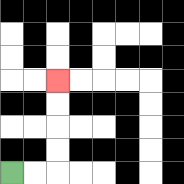{'start': '[0, 7]', 'end': '[2, 3]', 'path_directions': 'R,R,U,U,U,U', 'path_coordinates': '[[0, 7], [1, 7], [2, 7], [2, 6], [2, 5], [2, 4], [2, 3]]'}